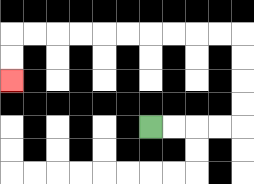{'start': '[6, 5]', 'end': '[0, 3]', 'path_directions': 'R,R,R,R,U,U,U,U,L,L,L,L,L,L,L,L,L,L,D,D', 'path_coordinates': '[[6, 5], [7, 5], [8, 5], [9, 5], [10, 5], [10, 4], [10, 3], [10, 2], [10, 1], [9, 1], [8, 1], [7, 1], [6, 1], [5, 1], [4, 1], [3, 1], [2, 1], [1, 1], [0, 1], [0, 2], [0, 3]]'}